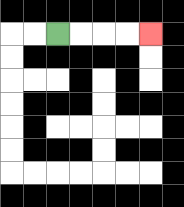{'start': '[2, 1]', 'end': '[6, 1]', 'path_directions': 'R,R,R,R', 'path_coordinates': '[[2, 1], [3, 1], [4, 1], [5, 1], [6, 1]]'}